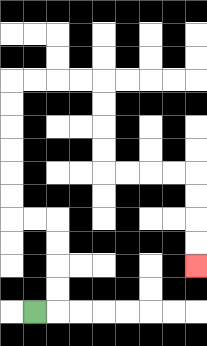{'start': '[1, 13]', 'end': '[8, 11]', 'path_directions': 'R,U,U,U,U,L,L,U,U,U,U,U,U,R,R,R,R,D,D,D,D,R,R,R,R,D,D,D,D', 'path_coordinates': '[[1, 13], [2, 13], [2, 12], [2, 11], [2, 10], [2, 9], [1, 9], [0, 9], [0, 8], [0, 7], [0, 6], [0, 5], [0, 4], [0, 3], [1, 3], [2, 3], [3, 3], [4, 3], [4, 4], [4, 5], [4, 6], [4, 7], [5, 7], [6, 7], [7, 7], [8, 7], [8, 8], [8, 9], [8, 10], [8, 11]]'}